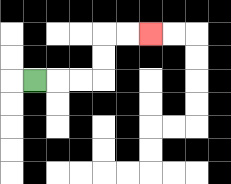{'start': '[1, 3]', 'end': '[6, 1]', 'path_directions': 'R,R,R,U,U,R,R', 'path_coordinates': '[[1, 3], [2, 3], [3, 3], [4, 3], [4, 2], [4, 1], [5, 1], [6, 1]]'}